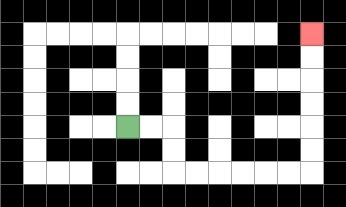{'start': '[5, 5]', 'end': '[13, 1]', 'path_directions': 'R,R,D,D,R,R,R,R,R,R,U,U,U,U,U,U', 'path_coordinates': '[[5, 5], [6, 5], [7, 5], [7, 6], [7, 7], [8, 7], [9, 7], [10, 7], [11, 7], [12, 7], [13, 7], [13, 6], [13, 5], [13, 4], [13, 3], [13, 2], [13, 1]]'}